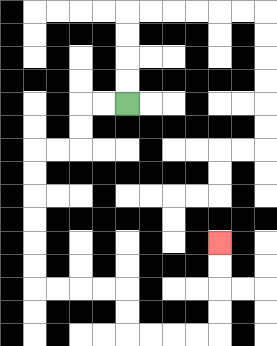{'start': '[5, 4]', 'end': '[9, 10]', 'path_directions': 'L,L,D,D,L,L,D,D,D,D,D,D,R,R,R,R,D,D,R,R,R,R,U,U,U,U', 'path_coordinates': '[[5, 4], [4, 4], [3, 4], [3, 5], [3, 6], [2, 6], [1, 6], [1, 7], [1, 8], [1, 9], [1, 10], [1, 11], [1, 12], [2, 12], [3, 12], [4, 12], [5, 12], [5, 13], [5, 14], [6, 14], [7, 14], [8, 14], [9, 14], [9, 13], [9, 12], [9, 11], [9, 10]]'}